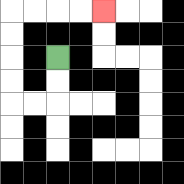{'start': '[2, 2]', 'end': '[4, 0]', 'path_directions': 'D,D,L,L,U,U,U,U,R,R,R,R', 'path_coordinates': '[[2, 2], [2, 3], [2, 4], [1, 4], [0, 4], [0, 3], [0, 2], [0, 1], [0, 0], [1, 0], [2, 0], [3, 0], [4, 0]]'}